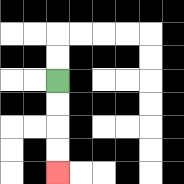{'start': '[2, 3]', 'end': '[2, 7]', 'path_directions': 'D,D,D,D', 'path_coordinates': '[[2, 3], [2, 4], [2, 5], [2, 6], [2, 7]]'}